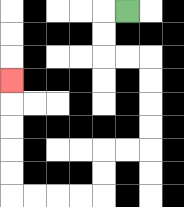{'start': '[5, 0]', 'end': '[0, 3]', 'path_directions': 'L,D,D,R,R,D,D,D,D,L,L,D,D,L,L,L,L,U,U,U,U,U', 'path_coordinates': '[[5, 0], [4, 0], [4, 1], [4, 2], [5, 2], [6, 2], [6, 3], [6, 4], [6, 5], [6, 6], [5, 6], [4, 6], [4, 7], [4, 8], [3, 8], [2, 8], [1, 8], [0, 8], [0, 7], [0, 6], [0, 5], [0, 4], [0, 3]]'}